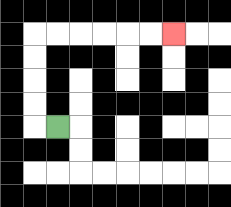{'start': '[2, 5]', 'end': '[7, 1]', 'path_directions': 'L,U,U,U,U,R,R,R,R,R,R', 'path_coordinates': '[[2, 5], [1, 5], [1, 4], [1, 3], [1, 2], [1, 1], [2, 1], [3, 1], [4, 1], [5, 1], [6, 1], [7, 1]]'}